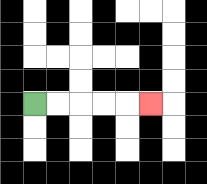{'start': '[1, 4]', 'end': '[6, 4]', 'path_directions': 'R,R,R,R,R', 'path_coordinates': '[[1, 4], [2, 4], [3, 4], [4, 4], [5, 4], [6, 4]]'}